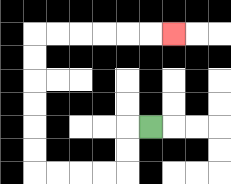{'start': '[6, 5]', 'end': '[7, 1]', 'path_directions': 'L,D,D,L,L,L,L,U,U,U,U,U,U,R,R,R,R,R,R', 'path_coordinates': '[[6, 5], [5, 5], [5, 6], [5, 7], [4, 7], [3, 7], [2, 7], [1, 7], [1, 6], [1, 5], [1, 4], [1, 3], [1, 2], [1, 1], [2, 1], [3, 1], [4, 1], [5, 1], [6, 1], [7, 1]]'}